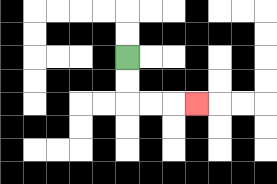{'start': '[5, 2]', 'end': '[8, 4]', 'path_directions': 'D,D,R,R,R', 'path_coordinates': '[[5, 2], [5, 3], [5, 4], [6, 4], [7, 4], [8, 4]]'}